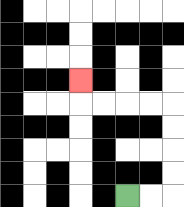{'start': '[5, 8]', 'end': '[3, 3]', 'path_directions': 'R,R,U,U,U,U,L,L,L,L,U', 'path_coordinates': '[[5, 8], [6, 8], [7, 8], [7, 7], [7, 6], [7, 5], [7, 4], [6, 4], [5, 4], [4, 4], [3, 4], [3, 3]]'}